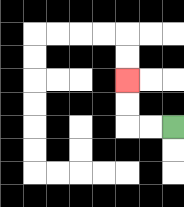{'start': '[7, 5]', 'end': '[5, 3]', 'path_directions': 'L,L,U,U', 'path_coordinates': '[[7, 5], [6, 5], [5, 5], [5, 4], [5, 3]]'}